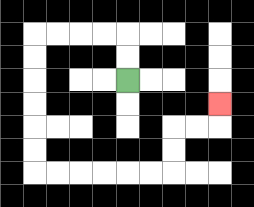{'start': '[5, 3]', 'end': '[9, 4]', 'path_directions': 'U,U,L,L,L,L,D,D,D,D,D,D,R,R,R,R,R,R,U,U,R,R,U', 'path_coordinates': '[[5, 3], [5, 2], [5, 1], [4, 1], [3, 1], [2, 1], [1, 1], [1, 2], [1, 3], [1, 4], [1, 5], [1, 6], [1, 7], [2, 7], [3, 7], [4, 7], [5, 7], [6, 7], [7, 7], [7, 6], [7, 5], [8, 5], [9, 5], [9, 4]]'}